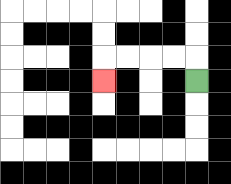{'start': '[8, 3]', 'end': '[4, 3]', 'path_directions': 'U,L,L,L,L,D', 'path_coordinates': '[[8, 3], [8, 2], [7, 2], [6, 2], [5, 2], [4, 2], [4, 3]]'}